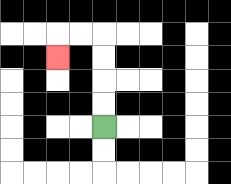{'start': '[4, 5]', 'end': '[2, 2]', 'path_directions': 'U,U,U,U,L,L,D', 'path_coordinates': '[[4, 5], [4, 4], [4, 3], [4, 2], [4, 1], [3, 1], [2, 1], [2, 2]]'}